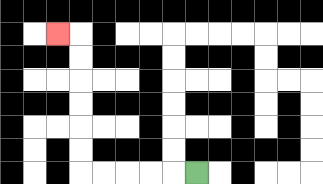{'start': '[8, 7]', 'end': '[2, 1]', 'path_directions': 'L,L,L,L,L,U,U,U,U,U,U,L', 'path_coordinates': '[[8, 7], [7, 7], [6, 7], [5, 7], [4, 7], [3, 7], [3, 6], [3, 5], [3, 4], [3, 3], [3, 2], [3, 1], [2, 1]]'}